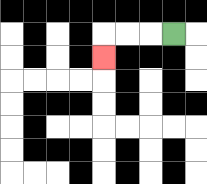{'start': '[7, 1]', 'end': '[4, 2]', 'path_directions': 'L,L,L,D', 'path_coordinates': '[[7, 1], [6, 1], [5, 1], [4, 1], [4, 2]]'}